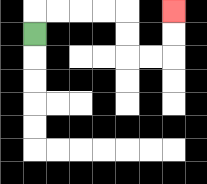{'start': '[1, 1]', 'end': '[7, 0]', 'path_directions': 'U,R,R,R,R,D,D,R,R,U,U', 'path_coordinates': '[[1, 1], [1, 0], [2, 0], [3, 0], [4, 0], [5, 0], [5, 1], [5, 2], [6, 2], [7, 2], [7, 1], [7, 0]]'}